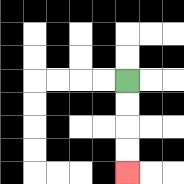{'start': '[5, 3]', 'end': '[5, 7]', 'path_directions': 'D,D,D,D', 'path_coordinates': '[[5, 3], [5, 4], [5, 5], [5, 6], [5, 7]]'}